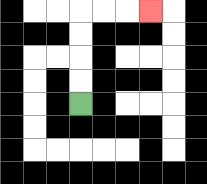{'start': '[3, 4]', 'end': '[6, 0]', 'path_directions': 'U,U,U,U,R,R,R', 'path_coordinates': '[[3, 4], [3, 3], [3, 2], [3, 1], [3, 0], [4, 0], [5, 0], [6, 0]]'}